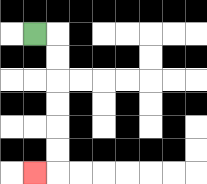{'start': '[1, 1]', 'end': '[1, 7]', 'path_directions': 'R,D,D,D,D,D,D,L', 'path_coordinates': '[[1, 1], [2, 1], [2, 2], [2, 3], [2, 4], [2, 5], [2, 6], [2, 7], [1, 7]]'}